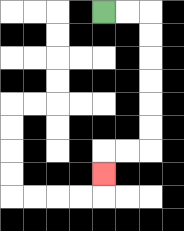{'start': '[4, 0]', 'end': '[4, 7]', 'path_directions': 'R,R,D,D,D,D,D,D,L,L,D', 'path_coordinates': '[[4, 0], [5, 0], [6, 0], [6, 1], [6, 2], [6, 3], [6, 4], [6, 5], [6, 6], [5, 6], [4, 6], [4, 7]]'}